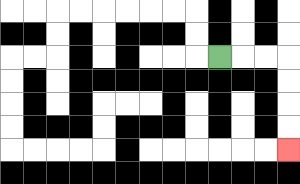{'start': '[9, 2]', 'end': '[12, 6]', 'path_directions': 'R,R,R,D,D,D,D', 'path_coordinates': '[[9, 2], [10, 2], [11, 2], [12, 2], [12, 3], [12, 4], [12, 5], [12, 6]]'}